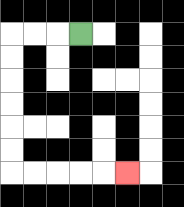{'start': '[3, 1]', 'end': '[5, 7]', 'path_directions': 'L,L,L,D,D,D,D,D,D,R,R,R,R,R', 'path_coordinates': '[[3, 1], [2, 1], [1, 1], [0, 1], [0, 2], [0, 3], [0, 4], [0, 5], [0, 6], [0, 7], [1, 7], [2, 7], [3, 7], [4, 7], [5, 7]]'}